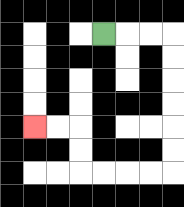{'start': '[4, 1]', 'end': '[1, 5]', 'path_directions': 'R,R,R,D,D,D,D,D,D,L,L,L,L,U,U,L,L', 'path_coordinates': '[[4, 1], [5, 1], [6, 1], [7, 1], [7, 2], [7, 3], [7, 4], [7, 5], [7, 6], [7, 7], [6, 7], [5, 7], [4, 7], [3, 7], [3, 6], [3, 5], [2, 5], [1, 5]]'}